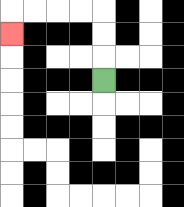{'start': '[4, 3]', 'end': '[0, 1]', 'path_directions': 'U,U,U,L,L,L,L,D', 'path_coordinates': '[[4, 3], [4, 2], [4, 1], [4, 0], [3, 0], [2, 0], [1, 0], [0, 0], [0, 1]]'}